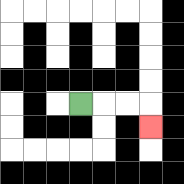{'start': '[3, 4]', 'end': '[6, 5]', 'path_directions': 'R,R,R,D', 'path_coordinates': '[[3, 4], [4, 4], [5, 4], [6, 4], [6, 5]]'}